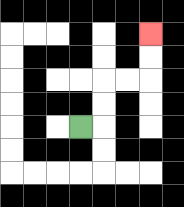{'start': '[3, 5]', 'end': '[6, 1]', 'path_directions': 'R,U,U,R,R,U,U', 'path_coordinates': '[[3, 5], [4, 5], [4, 4], [4, 3], [5, 3], [6, 3], [6, 2], [6, 1]]'}